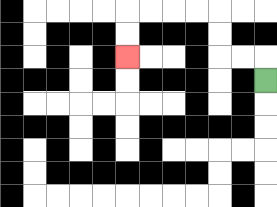{'start': '[11, 3]', 'end': '[5, 2]', 'path_directions': 'U,L,L,U,U,L,L,L,L,D,D', 'path_coordinates': '[[11, 3], [11, 2], [10, 2], [9, 2], [9, 1], [9, 0], [8, 0], [7, 0], [6, 0], [5, 0], [5, 1], [5, 2]]'}